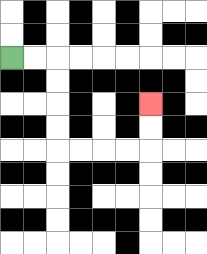{'start': '[0, 2]', 'end': '[6, 4]', 'path_directions': 'R,R,D,D,D,D,R,R,R,R,U,U', 'path_coordinates': '[[0, 2], [1, 2], [2, 2], [2, 3], [2, 4], [2, 5], [2, 6], [3, 6], [4, 6], [5, 6], [6, 6], [6, 5], [6, 4]]'}